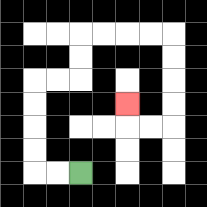{'start': '[3, 7]', 'end': '[5, 4]', 'path_directions': 'L,L,U,U,U,U,R,R,U,U,R,R,R,R,D,D,D,D,L,L,U', 'path_coordinates': '[[3, 7], [2, 7], [1, 7], [1, 6], [1, 5], [1, 4], [1, 3], [2, 3], [3, 3], [3, 2], [3, 1], [4, 1], [5, 1], [6, 1], [7, 1], [7, 2], [7, 3], [7, 4], [7, 5], [6, 5], [5, 5], [5, 4]]'}